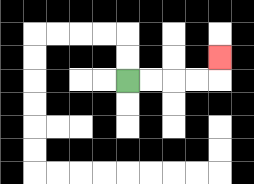{'start': '[5, 3]', 'end': '[9, 2]', 'path_directions': 'R,R,R,R,U', 'path_coordinates': '[[5, 3], [6, 3], [7, 3], [8, 3], [9, 3], [9, 2]]'}